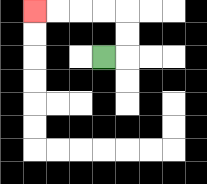{'start': '[4, 2]', 'end': '[1, 0]', 'path_directions': 'R,U,U,L,L,L,L', 'path_coordinates': '[[4, 2], [5, 2], [5, 1], [5, 0], [4, 0], [3, 0], [2, 0], [1, 0]]'}